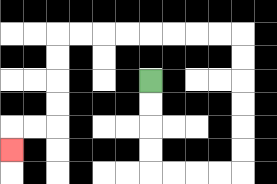{'start': '[6, 3]', 'end': '[0, 6]', 'path_directions': 'D,D,D,D,R,R,R,R,U,U,U,U,U,U,L,L,L,L,L,L,L,L,D,D,D,D,L,L,D', 'path_coordinates': '[[6, 3], [6, 4], [6, 5], [6, 6], [6, 7], [7, 7], [8, 7], [9, 7], [10, 7], [10, 6], [10, 5], [10, 4], [10, 3], [10, 2], [10, 1], [9, 1], [8, 1], [7, 1], [6, 1], [5, 1], [4, 1], [3, 1], [2, 1], [2, 2], [2, 3], [2, 4], [2, 5], [1, 5], [0, 5], [0, 6]]'}